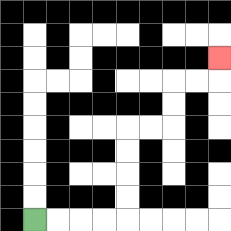{'start': '[1, 9]', 'end': '[9, 2]', 'path_directions': 'R,R,R,R,U,U,U,U,R,R,U,U,R,R,U', 'path_coordinates': '[[1, 9], [2, 9], [3, 9], [4, 9], [5, 9], [5, 8], [5, 7], [5, 6], [5, 5], [6, 5], [7, 5], [7, 4], [7, 3], [8, 3], [9, 3], [9, 2]]'}